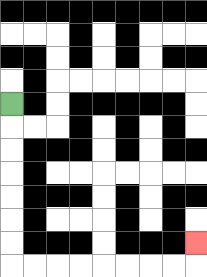{'start': '[0, 4]', 'end': '[8, 10]', 'path_directions': 'D,D,D,D,D,D,D,R,R,R,R,R,R,R,R,U', 'path_coordinates': '[[0, 4], [0, 5], [0, 6], [0, 7], [0, 8], [0, 9], [0, 10], [0, 11], [1, 11], [2, 11], [3, 11], [4, 11], [5, 11], [6, 11], [7, 11], [8, 11], [8, 10]]'}